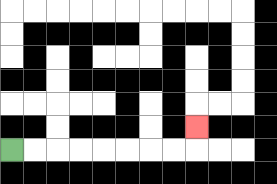{'start': '[0, 6]', 'end': '[8, 5]', 'path_directions': 'R,R,R,R,R,R,R,R,U', 'path_coordinates': '[[0, 6], [1, 6], [2, 6], [3, 6], [4, 6], [5, 6], [6, 6], [7, 6], [8, 6], [8, 5]]'}